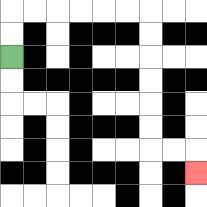{'start': '[0, 2]', 'end': '[8, 7]', 'path_directions': 'U,U,R,R,R,R,R,R,D,D,D,D,D,D,R,R,D', 'path_coordinates': '[[0, 2], [0, 1], [0, 0], [1, 0], [2, 0], [3, 0], [4, 0], [5, 0], [6, 0], [6, 1], [6, 2], [6, 3], [6, 4], [6, 5], [6, 6], [7, 6], [8, 6], [8, 7]]'}